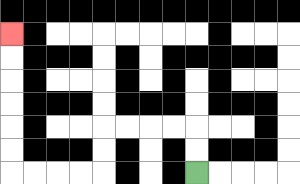{'start': '[8, 7]', 'end': '[0, 1]', 'path_directions': 'U,U,L,L,L,L,D,D,L,L,L,L,U,U,U,U,U,U', 'path_coordinates': '[[8, 7], [8, 6], [8, 5], [7, 5], [6, 5], [5, 5], [4, 5], [4, 6], [4, 7], [3, 7], [2, 7], [1, 7], [0, 7], [0, 6], [0, 5], [0, 4], [0, 3], [0, 2], [0, 1]]'}